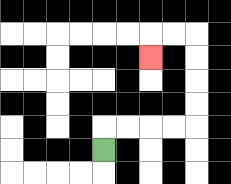{'start': '[4, 6]', 'end': '[6, 2]', 'path_directions': 'U,R,R,R,R,U,U,U,U,L,L,D', 'path_coordinates': '[[4, 6], [4, 5], [5, 5], [6, 5], [7, 5], [8, 5], [8, 4], [8, 3], [8, 2], [8, 1], [7, 1], [6, 1], [6, 2]]'}